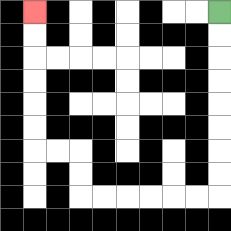{'start': '[9, 0]', 'end': '[1, 0]', 'path_directions': 'D,D,D,D,D,D,D,D,L,L,L,L,L,L,U,U,L,L,U,U,U,U,U,U', 'path_coordinates': '[[9, 0], [9, 1], [9, 2], [9, 3], [9, 4], [9, 5], [9, 6], [9, 7], [9, 8], [8, 8], [7, 8], [6, 8], [5, 8], [4, 8], [3, 8], [3, 7], [3, 6], [2, 6], [1, 6], [1, 5], [1, 4], [1, 3], [1, 2], [1, 1], [1, 0]]'}